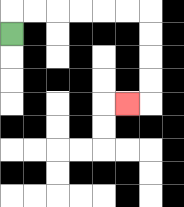{'start': '[0, 1]', 'end': '[5, 4]', 'path_directions': 'U,R,R,R,R,R,R,D,D,D,D,L', 'path_coordinates': '[[0, 1], [0, 0], [1, 0], [2, 0], [3, 0], [4, 0], [5, 0], [6, 0], [6, 1], [6, 2], [6, 3], [6, 4], [5, 4]]'}